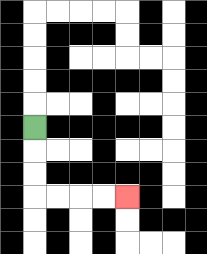{'start': '[1, 5]', 'end': '[5, 8]', 'path_directions': 'D,D,D,R,R,R,R', 'path_coordinates': '[[1, 5], [1, 6], [1, 7], [1, 8], [2, 8], [3, 8], [4, 8], [5, 8]]'}